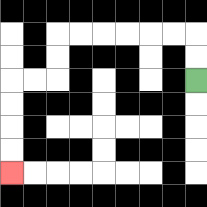{'start': '[8, 3]', 'end': '[0, 7]', 'path_directions': 'U,U,L,L,L,L,L,L,D,D,L,L,D,D,D,D', 'path_coordinates': '[[8, 3], [8, 2], [8, 1], [7, 1], [6, 1], [5, 1], [4, 1], [3, 1], [2, 1], [2, 2], [2, 3], [1, 3], [0, 3], [0, 4], [0, 5], [0, 6], [0, 7]]'}